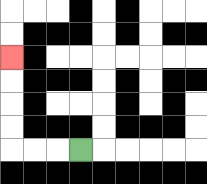{'start': '[3, 6]', 'end': '[0, 2]', 'path_directions': 'L,L,L,U,U,U,U', 'path_coordinates': '[[3, 6], [2, 6], [1, 6], [0, 6], [0, 5], [0, 4], [0, 3], [0, 2]]'}